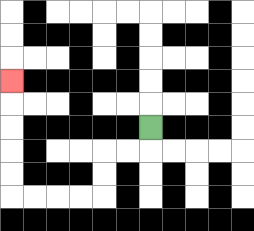{'start': '[6, 5]', 'end': '[0, 3]', 'path_directions': 'D,L,L,D,D,L,L,L,L,U,U,U,U,U', 'path_coordinates': '[[6, 5], [6, 6], [5, 6], [4, 6], [4, 7], [4, 8], [3, 8], [2, 8], [1, 8], [0, 8], [0, 7], [0, 6], [0, 5], [0, 4], [0, 3]]'}